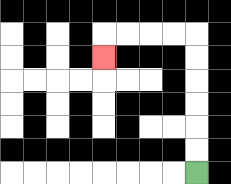{'start': '[8, 7]', 'end': '[4, 2]', 'path_directions': 'U,U,U,U,U,U,L,L,L,L,D', 'path_coordinates': '[[8, 7], [8, 6], [8, 5], [8, 4], [8, 3], [8, 2], [8, 1], [7, 1], [6, 1], [5, 1], [4, 1], [4, 2]]'}